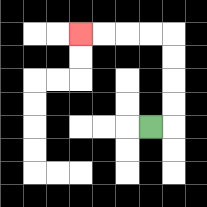{'start': '[6, 5]', 'end': '[3, 1]', 'path_directions': 'R,U,U,U,U,L,L,L,L', 'path_coordinates': '[[6, 5], [7, 5], [7, 4], [7, 3], [7, 2], [7, 1], [6, 1], [5, 1], [4, 1], [3, 1]]'}